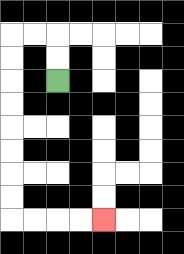{'start': '[2, 3]', 'end': '[4, 9]', 'path_directions': 'U,U,L,L,D,D,D,D,D,D,D,D,R,R,R,R', 'path_coordinates': '[[2, 3], [2, 2], [2, 1], [1, 1], [0, 1], [0, 2], [0, 3], [0, 4], [0, 5], [0, 6], [0, 7], [0, 8], [0, 9], [1, 9], [2, 9], [3, 9], [4, 9]]'}